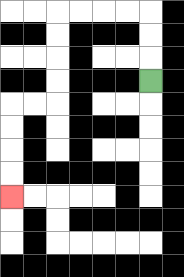{'start': '[6, 3]', 'end': '[0, 8]', 'path_directions': 'U,U,U,L,L,L,L,D,D,D,D,L,L,D,D,D,D', 'path_coordinates': '[[6, 3], [6, 2], [6, 1], [6, 0], [5, 0], [4, 0], [3, 0], [2, 0], [2, 1], [2, 2], [2, 3], [2, 4], [1, 4], [0, 4], [0, 5], [0, 6], [0, 7], [0, 8]]'}